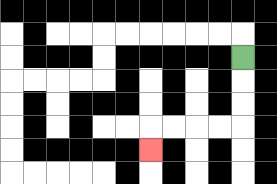{'start': '[10, 2]', 'end': '[6, 6]', 'path_directions': 'D,D,D,L,L,L,L,D', 'path_coordinates': '[[10, 2], [10, 3], [10, 4], [10, 5], [9, 5], [8, 5], [7, 5], [6, 5], [6, 6]]'}